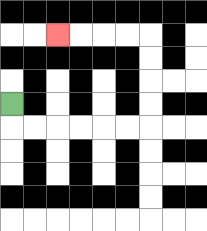{'start': '[0, 4]', 'end': '[2, 1]', 'path_directions': 'D,R,R,R,R,R,R,U,U,U,U,L,L,L,L', 'path_coordinates': '[[0, 4], [0, 5], [1, 5], [2, 5], [3, 5], [4, 5], [5, 5], [6, 5], [6, 4], [6, 3], [6, 2], [6, 1], [5, 1], [4, 1], [3, 1], [2, 1]]'}